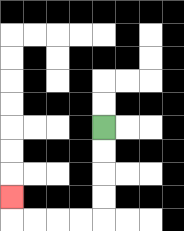{'start': '[4, 5]', 'end': '[0, 8]', 'path_directions': 'D,D,D,D,L,L,L,L,U', 'path_coordinates': '[[4, 5], [4, 6], [4, 7], [4, 8], [4, 9], [3, 9], [2, 9], [1, 9], [0, 9], [0, 8]]'}